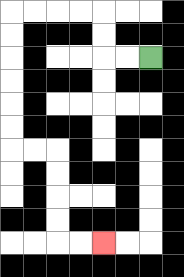{'start': '[6, 2]', 'end': '[4, 10]', 'path_directions': 'L,L,U,U,L,L,L,L,D,D,D,D,D,D,R,R,D,D,D,D,R,R', 'path_coordinates': '[[6, 2], [5, 2], [4, 2], [4, 1], [4, 0], [3, 0], [2, 0], [1, 0], [0, 0], [0, 1], [0, 2], [0, 3], [0, 4], [0, 5], [0, 6], [1, 6], [2, 6], [2, 7], [2, 8], [2, 9], [2, 10], [3, 10], [4, 10]]'}